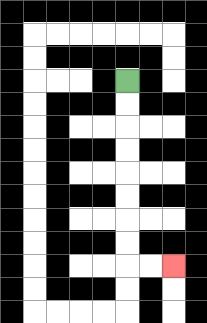{'start': '[5, 3]', 'end': '[7, 11]', 'path_directions': 'D,D,D,D,D,D,D,D,R,R', 'path_coordinates': '[[5, 3], [5, 4], [5, 5], [5, 6], [5, 7], [5, 8], [5, 9], [5, 10], [5, 11], [6, 11], [7, 11]]'}